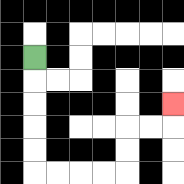{'start': '[1, 2]', 'end': '[7, 4]', 'path_directions': 'D,D,D,D,D,R,R,R,R,U,U,R,R,U', 'path_coordinates': '[[1, 2], [1, 3], [1, 4], [1, 5], [1, 6], [1, 7], [2, 7], [3, 7], [4, 7], [5, 7], [5, 6], [5, 5], [6, 5], [7, 5], [7, 4]]'}